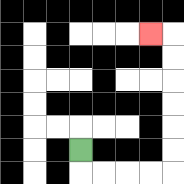{'start': '[3, 6]', 'end': '[6, 1]', 'path_directions': 'D,R,R,R,R,U,U,U,U,U,U,L', 'path_coordinates': '[[3, 6], [3, 7], [4, 7], [5, 7], [6, 7], [7, 7], [7, 6], [7, 5], [7, 4], [7, 3], [7, 2], [7, 1], [6, 1]]'}